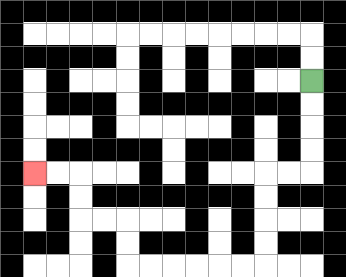{'start': '[13, 3]', 'end': '[1, 7]', 'path_directions': 'D,D,D,D,L,L,D,D,D,D,L,L,L,L,L,L,U,U,L,L,U,U,L,L', 'path_coordinates': '[[13, 3], [13, 4], [13, 5], [13, 6], [13, 7], [12, 7], [11, 7], [11, 8], [11, 9], [11, 10], [11, 11], [10, 11], [9, 11], [8, 11], [7, 11], [6, 11], [5, 11], [5, 10], [5, 9], [4, 9], [3, 9], [3, 8], [3, 7], [2, 7], [1, 7]]'}